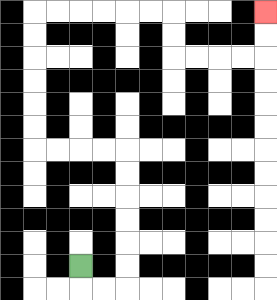{'start': '[3, 11]', 'end': '[11, 0]', 'path_directions': 'D,R,R,U,U,U,U,U,U,L,L,L,L,U,U,U,U,U,U,R,R,R,R,R,R,D,D,R,R,R,R,U,U', 'path_coordinates': '[[3, 11], [3, 12], [4, 12], [5, 12], [5, 11], [5, 10], [5, 9], [5, 8], [5, 7], [5, 6], [4, 6], [3, 6], [2, 6], [1, 6], [1, 5], [1, 4], [1, 3], [1, 2], [1, 1], [1, 0], [2, 0], [3, 0], [4, 0], [5, 0], [6, 0], [7, 0], [7, 1], [7, 2], [8, 2], [9, 2], [10, 2], [11, 2], [11, 1], [11, 0]]'}